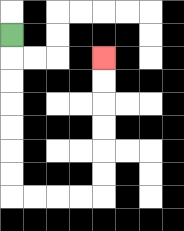{'start': '[0, 1]', 'end': '[4, 2]', 'path_directions': 'D,D,D,D,D,D,D,R,R,R,R,U,U,U,U,U,U', 'path_coordinates': '[[0, 1], [0, 2], [0, 3], [0, 4], [0, 5], [0, 6], [0, 7], [0, 8], [1, 8], [2, 8], [3, 8], [4, 8], [4, 7], [4, 6], [4, 5], [4, 4], [4, 3], [4, 2]]'}